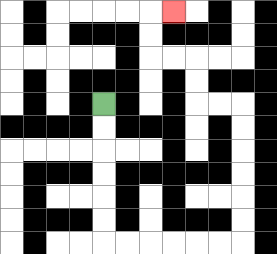{'start': '[4, 4]', 'end': '[7, 0]', 'path_directions': 'D,D,D,D,D,D,R,R,R,R,R,R,U,U,U,U,U,U,L,L,U,U,L,L,U,U,R', 'path_coordinates': '[[4, 4], [4, 5], [4, 6], [4, 7], [4, 8], [4, 9], [4, 10], [5, 10], [6, 10], [7, 10], [8, 10], [9, 10], [10, 10], [10, 9], [10, 8], [10, 7], [10, 6], [10, 5], [10, 4], [9, 4], [8, 4], [8, 3], [8, 2], [7, 2], [6, 2], [6, 1], [6, 0], [7, 0]]'}